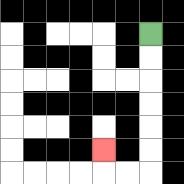{'start': '[6, 1]', 'end': '[4, 6]', 'path_directions': 'D,D,D,D,D,D,L,L,U', 'path_coordinates': '[[6, 1], [6, 2], [6, 3], [6, 4], [6, 5], [6, 6], [6, 7], [5, 7], [4, 7], [4, 6]]'}